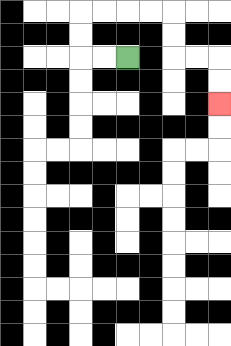{'start': '[5, 2]', 'end': '[9, 4]', 'path_directions': 'L,L,U,U,R,R,R,R,D,D,R,R,D,D', 'path_coordinates': '[[5, 2], [4, 2], [3, 2], [3, 1], [3, 0], [4, 0], [5, 0], [6, 0], [7, 0], [7, 1], [7, 2], [8, 2], [9, 2], [9, 3], [9, 4]]'}